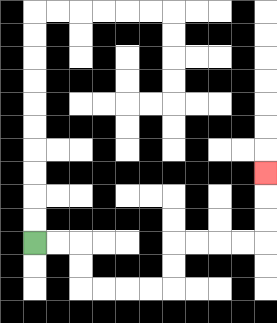{'start': '[1, 10]', 'end': '[11, 7]', 'path_directions': 'R,R,D,D,R,R,R,R,U,U,R,R,R,R,U,U,U', 'path_coordinates': '[[1, 10], [2, 10], [3, 10], [3, 11], [3, 12], [4, 12], [5, 12], [6, 12], [7, 12], [7, 11], [7, 10], [8, 10], [9, 10], [10, 10], [11, 10], [11, 9], [11, 8], [11, 7]]'}